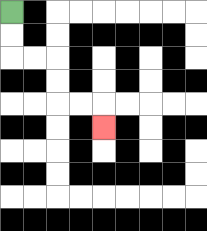{'start': '[0, 0]', 'end': '[4, 5]', 'path_directions': 'D,D,R,R,D,D,R,R,D', 'path_coordinates': '[[0, 0], [0, 1], [0, 2], [1, 2], [2, 2], [2, 3], [2, 4], [3, 4], [4, 4], [4, 5]]'}